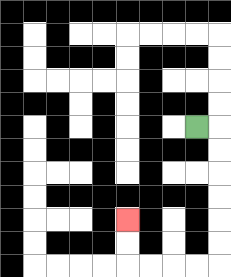{'start': '[8, 5]', 'end': '[5, 9]', 'path_directions': 'R,D,D,D,D,D,D,L,L,L,L,U,U', 'path_coordinates': '[[8, 5], [9, 5], [9, 6], [9, 7], [9, 8], [9, 9], [9, 10], [9, 11], [8, 11], [7, 11], [6, 11], [5, 11], [5, 10], [5, 9]]'}